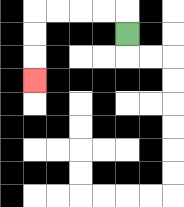{'start': '[5, 1]', 'end': '[1, 3]', 'path_directions': 'U,L,L,L,L,D,D,D', 'path_coordinates': '[[5, 1], [5, 0], [4, 0], [3, 0], [2, 0], [1, 0], [1, 1], [1, 2], [1, 3]]'}